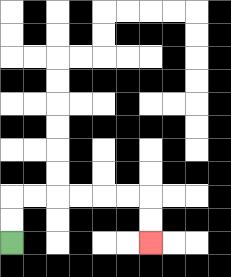{'start': '[0, 10]', 'end': '[6, 10]', 'path_directions': 'U,U,R,R,R,R,R,R,D,D', 'path_coordinates': '[[0, 10], [0, 9], [0, 8], [1, 8], [2, 8], [3, 8], [4, 8], [5, 8], [6, 8], [6, 9], [6, 10]]'}